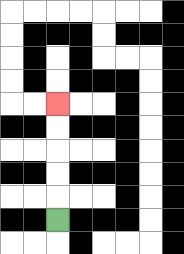{'start': '[2, 9]', 'end': '[2, 4]', 'path_directions': 'U,U,U,U,U', 'path_coordinates': '[[2, 9], [2, 8], [2, 7], [2, 6], [2, 5], [2, 4]]'}